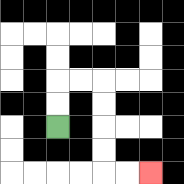{'start': '[2, 5]', 'end': '[6, 7]', 'path_directions': 'U,U,R,R,D,D,D,D,R,R', 'path_coordinates': '[[2, 5], [2, 4], [2, 3], [3, 3], [4, 3], [4, 4], [4, 5], [4, 6], [4, 7], [5, 7], [6, 7]]'}